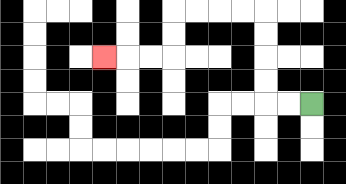{'start': '[13, 4]', 'end': '[4, 2]', 'path_directions': 'L,L,U,U,U,U,L,L,L,L,D,D,L,L,L', 'path_coordinates': '[[13, 4], [12, 4], [11, 4], [11, 3], [11, 2], [11, 1], [11, 0], [10, 0], [9, 0], [8, 0], [7, 0], [7, 1], [7, 2], [6, 2], [5, 2], [4, 2]]'}